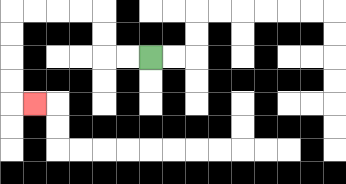{'start': '[6, 2]', 'end': '[1, 4]', 'path_directions': 'L,L,U,U,L,L,L,L,D,D,D,D,R', 'path_coordinates': '[[6, 2], [5, 2], [4, 2], [4, 1], [4, 0], [3, 0], [2, 0], [1, 0], [0, 0], [0, 1], [0, 2], [0, 3], [0, 4], [1, 4]]'}